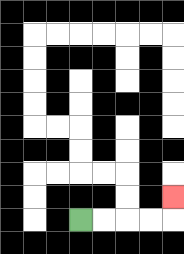{'start': '[3, 9]', 'end': '[7, 8]', 'path_directions': 'R,R,R,R,U', 'path_coordinates': '[[3, 9], [4, 9], [5, 9], [6, 9], [7, 9], [7, 8]]'}